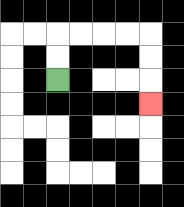{'start': '[2, 3]', 'end': '[6, 4]', 'path_directions': 'U,U,R,R,R,R,D,D,D', 'path_coordinates': '[[2, 3], [2, 2], [2, 1], [3, 1], [4, 1], [5, 1], [6, 1], [6, 2], [6, 3], [6, 4]]'}